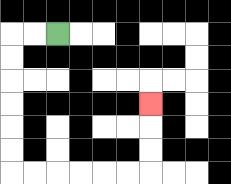{'start': '[2, 1]', 'end': '[6, 4]', 'path_directions': 'L,L,D,D,D,D,D,D,R,R,R,R,R,R,U,U,U', 'path_coordinates': '[[2, 1], [1, 1], [0, 1], [0, 2], [0, 3], [0, 4], [0, 5], [0, 6], [0, 7], [1, 7], [2, 7], [3, 7], [4, 7], [5, 7], [6, 7], [6, 6], [6, 5], [6, 4]]'}